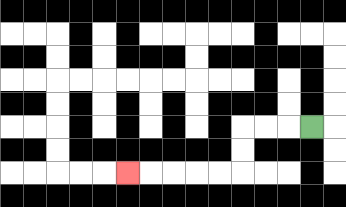{'start': '[13, 5]', 'end': '[5, 7]', 'path_directions': 'L,L,L,D,D,L,L,L,L,L', 'path_coordinates': '[[13, 5], [12, 5], [11, 5], [10, 5], [10, 6], [10, 7], [9, 7], [8, 7], [7, 7], [6, 7], [5, 7]]'}